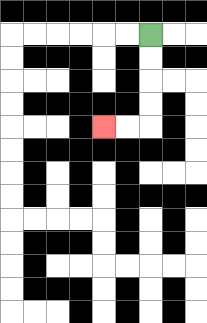{'start': '[6, 1]', 'end': '[4, 5]', 'path_directions': 'D,D,D,D,L,L', 'path_coordinates': '[[6, 1], [6, 2], [6, 3], [6, 4], [6, 5], [5, 5], [4, 5]]'}